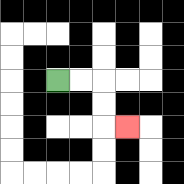{'start': '[2, 3]', 'end': '[5, 5]', 'path_directions': 'R,R,D,D,R', 'path_coordinates': '[[2, 3], [3, 3], [4, 3], [4, 4], [4, 5], [5, 5]]'}